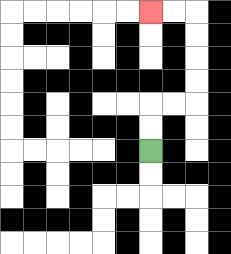{'start': '[6, 6]', 'end': '[6, 0]', 'path_directions': 'U,U,R,R,U,U,U,U,L,L', 'path_coordinates': '[[6, 6], [6, 5], [6, 4], [7, 4], [8, 4], [8, 3], [8, 2], [8, 1], [8, 0], [7, 0], [6, 0]]'}